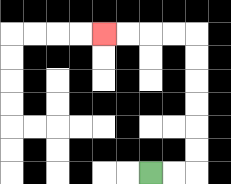{'start': '[6, 7]', 'end': '[4, 1]', 'path_directions': 'R,R,U,U,U,U,U,U,L,L,L,L', 'path_coordinates': '[[6, 7], [7, 7], [8, 7], [8, 6], [8, 5], [8, 4], [8, 3], [8, 2], [8, 1], [7, 1], [6, 1], [5, 1], [4, 1]]'}